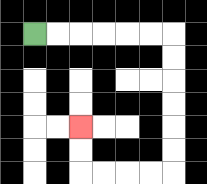{'start': '[1, 1]', 'end': '[3, 5]', 'path_directions': 'R,R,R,R,R,R,D,D,D,D,D,D,L,L,L,L,U,U', 'path_coordinates': '[[1, 1], [2, 1], [3, 1], [4, 1], [5, 1], [6, 1], [7, 1], [7, 2], [7, 3], [7, 4], [7, 5], [7, 6], [7, 7], [6, 7], [5, 7], [4, 7], [3, 7], [3, 6], [3, 5]]'}